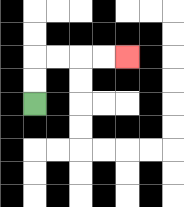{'start': '[1, 4]', 'end': '[5, 2]', 'path_directions': 'U,U,R,R,R,R', 'path_coordinates': '[[1, 4], [1, 3], [1, 2], [2, 2], [3, 2], [4, 2], [5, 2]]'}